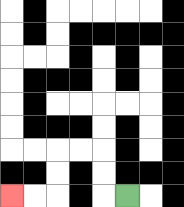{'start': '[5, 8]', 'end': '[0, 8]', 'path_directions': 'L,U,U,L,L,D,D,L,L', 'path_coordinates': '[[5, 8], [4, 8], [4, 7], [4, 6], [3, 6], [2, 6], [2, 7], [2, 8], [1, 8], [0, 8]]'}